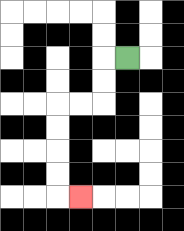{'start': '[5, 2]', 'end': '[3, 8]', 'path_directions': 'L,D,D,L,L,D,D,D,D,R', 'path_coordinates': '[[5, 2], [4, 2], [4, 3], [4, 4], [3, 4], [2, 4], [2, 5], [2, 6], [2, 7], [2, 8], [3, 8]]'}